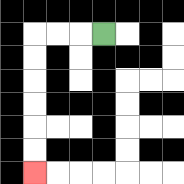{'start': '[4, 1]', 'end': '[1, 7]', 'path_directions': 'L,L,L,D,D,D,D,D,D', 'path_coordinates': '[[4, 1], [3, 1], [2, 1], [1, 1], [1, 2], [1, 3], [1, 4], [1, 5], [1, 6], [1, 7]]'}